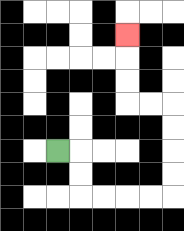{'start': '[2, 6]', 'end': '[5, 1]', 'path_directions': 'R,D,D,R,R,R,R,U,U,U,U,L,L,U,U,U', 'path_coordinates': '[[2, 6], [3, 6], [3, 7], [3, 8], [4, 8], [5, 8], [6, 8], [7, 8], [7, 7], [7, 6], [7, 5], [7, 4], [6, 4], [5, 4], [5, 3], [5, 2], [5, 1]]'}